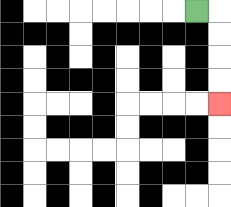{'start': '[8, 0]', 'end': '[9, 4]', 'path_directions': 'R,D,D,D,D', 'path_coordinates': '[[8, 0], [9, 0], [9, 1], [9, 2], [9, 3], [9, 4]]'}